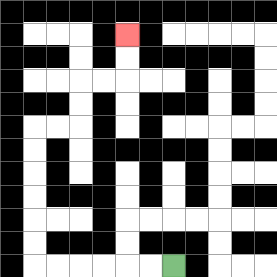{'start': '[7, 11]', 'end': '[5, 1]', 'path_directions': 'L,L,L,L,L,L,U,U,U,U,U,U,R,R,U,U,R,R,U,U', 'path_coordinates': '[[7, 11], [6, 11], [5, 11], [4, 11], [3, 11], [2, 11], [1, 11], [1, 10], [1, 9], [1, 8], [1, 7], [1, 6], [1, 5], [2, 5], [3, 5], [3, 4], [3, 3], [4, 3], [5, 3], [5, 2], [5, 1]]'}